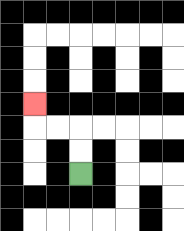{'start': '[3, 7]', 'end': '[1, 4]', 'path_directions': 'U,U,L,L,U', 'path_coordinates': '[[3, 7], [3, 6], [3, 5], [2, 5], [1, 5], [1, 4]]'}